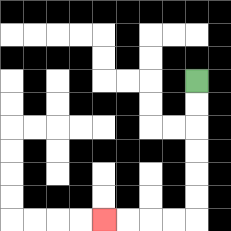{'start': '[8, 3]', 'end': '[4, 9]', 'path_directions': 'D,D,D,D,D,D,L,L,L,L', 'path_coordinates': '[[8, 3], [8, 4], [8, 5], [8, 6], [8, 7], [8, 8], [8, 9], [7, 9], [6, 9], [5, 9], [4, 9]]'}